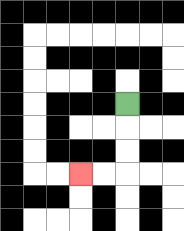{'start': '[5, 4]', 'end': '[3, 7]', 'path_directions': 'D,D,D,L,L', 'path_coordinates': '[[5, 4], [5, 5], [5, 6], [5, 7], [4, 7], [3, 7]]'}